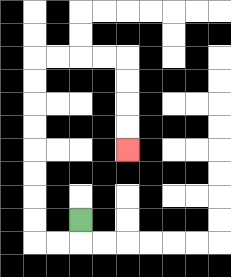{'start': '[3, 9]', 'end': '[5, 6]', 'path_directions': 'D,L,L,U,U,U,U,U,U,U,U,R,R,R,R,D,D,D,D', 'path_coordinates': '[[3, 9], [3, 10], [2, 10], [1, 10], [1, 9], [1, 8], [1, 7], [1, 6], [1, 5], [1, 4], [1, 3], [1, 2], [2, 2], [3, 2], [4, 2], [5, 2], [5, 3], [5, 4], [5, 5], [5, 6]]'}